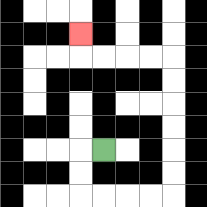{'start': '[4, 6]', 'end': '[3, 1]', 'path_directions': 'L,D,D,R,R,R,R,U,U,U,U,U,U,L,L,L,L,U', 'path_coordinates': '[[4, 6], [3, 6], [3, 7], [3, 8], [4, 8], [5, 8], [6, 8], [7, 8], [7, 7], [7, 6], [7, 5], [7, 4], [7, 3], [7, 2], [6, 2], [5, 2], [4, 2], [3, 2], [3, 1]]'}